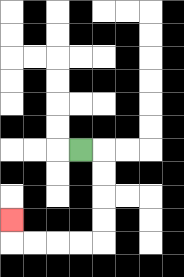{'start': '[3, 6]', 'end': '[0, 9]', 'path_directions': 'R,D,D,D,D,L,L,L,L,U', 'path_coordinates': '[[3, 6], [4, 6], [4, 7], [4, 8], [4, 9], [4, 10], [3, 10], [2, 10], [1, 10], [0, 10], [0, 9]]'}